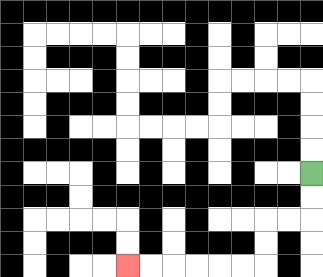{'start': '[13, 7]', 'end': '[5, 11]', 'path_directions': 'D,D,L,L,D,D,L,L,L,L,L,L', 'path_coordinates': '[[13, 7], [13, 8], [13, 9], [12, 9], [11, 9], [11, 10], [11, 11], [10, 11], [9, 11], [8, 11], [7, 11], [6, 11], [5, 11]]'}